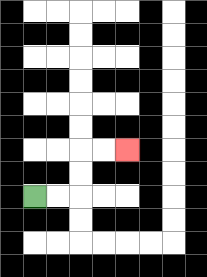{'start': '[1, 8]', 'end': '[5, 6]', 'path_directions': 'R,R,U,U,R,R', 'path_coordinates': '[[1, 8], [2, 8], [3, 8], [3, 7], [3, 6], [4, 6], [5, 6]]'}